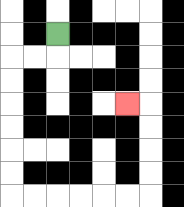{'start': '[2, 1]', 'end': '[5, 4]', 'path_directions': 'D,L,L,D,D,D,D,D,D,R,R,R,R,R,R,U,U,U,U,L', 'path_coordinates': '[[2, 1], [2, 2], [1, 2], [0, 2], [0, 3], [0, 4], [0, 5], [0, 6], [0, 7], [0, 8], [1, 8], [2, 8], [3, 8], [4, 8], [5, 8], [6, 8], [6, 7], [6, 6], [6, 5], [6, 4], [5, 4]]'}